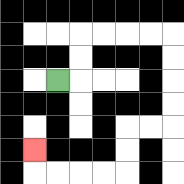{'start': '[2, 3]', 'end': '[1, 6]', 'path_directions': 'R,U,U,R,R,R,R,D,D,D,D,L,L,D,D,L,L,L,L,U', 'path_coordinates': '[[2, 3], [3, 3], [3, 2], [3, 1], [4, 1], [5, 1], [6, 1], [7, 1], [7, 2], [7, 3], [7, 4], [7, 5], [6, 5], [5, 5], [5, 6], [5, 7], [4, 7], [3, 7], [2, 7], [1, 7], [1, 6]]'}